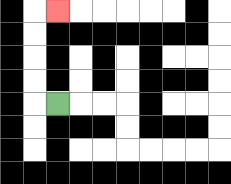{'start': '[2, 4]', 'end': '[2, 0]', 'path_directions': 'L,U,U,U,U,R', 'path_coordinates': '[[2, 4], [1, 4], [1, 3], [1, 2], [1, 1], [1, 0], [2, 0]]'}